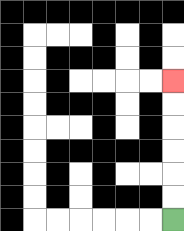{'start': '[7, 9]', 'end': '[7, 3]', 'path_directions': 'U,U,U,U,U,U', 'path_coordinates': '[[7, 9], [7, 8], [7, 7], [7, 6], [7, 5], [7, 4], [7, 3]]'}